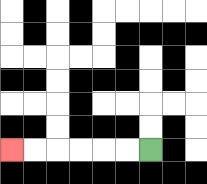{'start': '[6, 6]', 'end': '[0, 6]', 'path_directions': 'L,L,L,L,L,L', 'path_coordinates': '[[6, 6], [5, 6], [4, 6], [3, 6], [2, 6], [1, 6], [0, 6]]'}